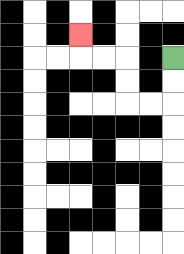{'start': '[7, 2]', 'end': '[3, 1]', 'path_directions': 'D,D,L,L,U,U,L,L,U', 'path_coordinates': '[[7, 2], [7, 3], [7, 4], [6, 4], [5, 4], [5, 3], [5, 2], [4, 2], [3, 2], [3, 1]]'}